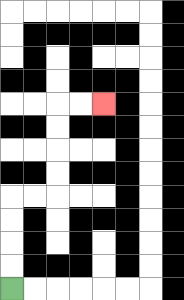{'start': '[0, 12]', 'end': '[4, 4]', 'path_directions': 'U,U,U,U,R,R,U,U,U,U,R,R', 'path_coordinates': '[[0, 12], [0, 11], [0, 10], [0, 9], [0, 8], [1, 8], [2, 8], [2, 7], [2, 6], [2, 5], [2, 4], [3, 4], [4, 4]]'}